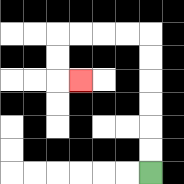{'start': '[6, 7]', 'end': '[3, 3]', 'path_directions': 'U,U,U,U,U,U,L,L,L,L,D,D,R', 'path_coordinates': '[[6, 7], [6, 6], [6, 5], [6, 4], [6, 3], [6, 2], [6, 1], [5, 1], [4, 1], [3, 1], [2, 1], [2, 2], [2, 3], [3, 3]]'}